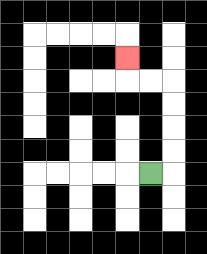{'start': '[6, 7]', 'end': '[5, 2]', 'path_directions': 'R,U,U,U,U,L,L,U', 'path_coordinates': '[[6, 7], [7, 7], [7, 6], [7, 5], [7, 4], [7, 3], [6, 3], [5, 3], [5, 2]]'}